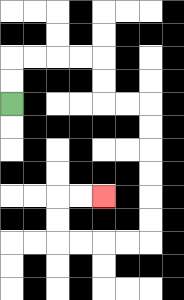{'start': '[0, 4]', 'end': '[4, 8]', 'path_directions': 'U,U,R,R,R,R,D,D,R,R,D,D,D,D,D,D,L,L,L,L,U,U,R,R', 'path_coordinates': '[[0, 4], [0, 3], [0, 2], [1, 2], [2, 2], [3, 2], [4, 2], [4, 3], [4, 4], [5, 4], [6, 4], [6, 5], [6, 6], [6, 7], [6, 8], [6, 9], [6, 10], [5, 10], [4, 10], [3, 10], [2, 10], [2, 9], [2, 8], [3, 8], [4, 8]]'}